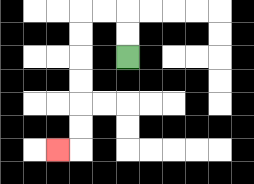{'start': '[5, 2]', 'end': '[2, 6]', 'path_directions': 'U,U,L,L,D,D,D,D,D,D,L', 'path_coordinates': '[[5, 2], [5, 1], [5, 0], [4, 0], [3, 0], [3, 1], [3, 2], [3, 3], [3, 4], [3, 5], [3, 6], [2, 6]]'}